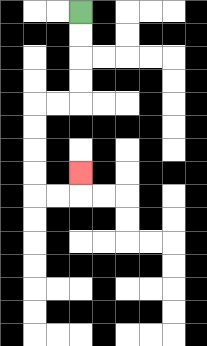{'start': '[3, 0]', 'end': '[3, 7]', 'path_directions': 'D,D,D,D,L,L,D,D,D,D,R,R,U', 'path_coordinates': '[[3, 0], [3, 1], [3, 2], [3, 3], [3, 4], [2, 4], [1, 4], [1, 5], [1, 6], [1, 7], [1, 8], [2, 8], [3, 8], [3, 7]]'}